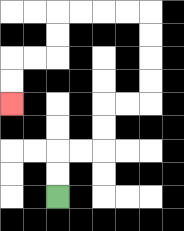{'start': '[2, 8]', 'end': '[0, 4]', 'path_directions': 'U,U,R,R,U,U,R,R,U,U,U,U,L,L,L,L,D,D,L,L,D,D', 'path_coordinates': '[[2, 8], [2, 7], [2, 6], [3, 6], [4, 6], [4, 5], [4, 4], [5, 4], [6, 4], [6, 3], [6, 2], [6, 1], [6, 0], [5, 0], [4, 0], [3, 0], [2, 0], [2, 1], [2, 2], [1, 2], [0, 2], [0, 3], [0, 4]]'}